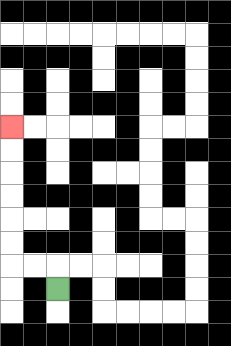{'start': '[2, 12]', 'end': '[0, 5]', 'path_directions': 'U,L,L,U,U,U,U,U,U', 'path_coordinates': '[[2, 12], [2, 11], [1, 11], [0, 11], [0, 10], [0, 9], [0, 8], [0, 7], [0, 6], [0, 5]]'}